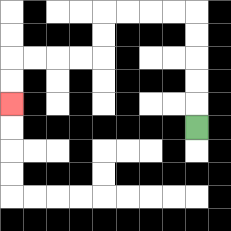{'start': '[8, 5]', 'end': '[0, 4]', 'path_directions': 'U,U,U,U,U,L,L,L,L,D,D,L,L,L,L,D,D', 'path_coordinates': '[[8, 5], [8, 4], [8, 3], [8, 2], [8, 1], [8, 0], [7, 0], [6, 0], [5, 0], [4, 0], [4, 1], [4, 2], [3, 2], [2, 2], [1, 2], [0, 2], [0, 3], [0, 4]]'}